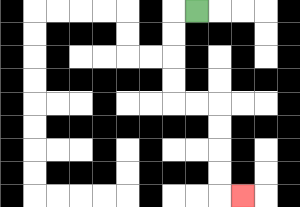{'start': '[8, 0]', 'end': '[10, 8]', 'path_directions': 'L,D,D,D,D,R,R,D,D,D,D,R', 'path_coordinates': '[[8, 0], [7, 0], [7, 1], [7, 2], [7, 3], [7, 4], [8, 4], [9, 4], [9, 5], [9, 6], [9, 7], [9, 8], [10, 8]]'}